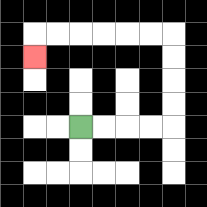{'start': '[3, 5]', 'end': '[1, 2]', 'path_directions': 'R,R,R,R,U,U,U,U,L,L,L,L,L,L,D', 'path_coordinates': '[[3, 5], [4, 5], [5, 5], [6, 5], [7, 5], [7, 4], [7, 3], [7, 2], [7, 1], [6, 1], [5, 1], [4, 1], [3, 1], [2, 1], [1, 1], [1, 2]]'}